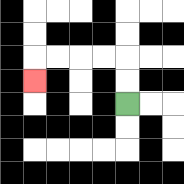{'start': '[5, 4]', 'end': '[1, 3]', 'path_directions': 'U,U,L,L,L,L,D', 'path_coordinates': '[[5, 4], [5, 3], [5, 2], [4, 2], [3, 2], [2, 2], [1, 2], [1, 3]]'}